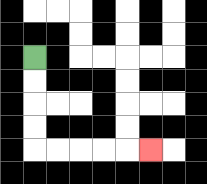{'start': '[1, 2]', 'end': '[6, 6]', 'path_directions': 'D,D,D,D,R,R,R,R,R', 'path_coordinates': '[[1, 2], [1, 3], [1, 4], [1, 5], [1, 6], [2, 6], [3, 6], [4, 6], [5, 6], [6, 6]]'}